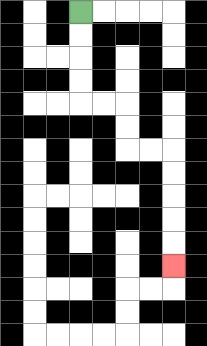{'start': '[3, 0]', 'end': '[7, 11]', 'path_directions': 'D,D,D,D,R,R,D,D,R,R,D,D,D,D,D', 'path_coordinates': '[[3, 0], [3, 1], [3, 2], [3, 3], [3, 4], [4, 4], [5, 4], [5, 5], [5, 6], [6, 6], [7, 6], [7, 7], [7, 8], [7, 9], [7, 10], [7, 11]]'}